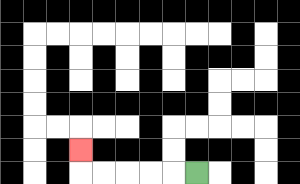{'start': '[8, 7]', 'end': '[3, 6]', 'path_directions': 'L,L,L,L,L,U', 'path_coordinates': '[[8, 7], [7, 7], [6, 7], [5, 7], [4, 7], [3, 7], [3, 6]]'}